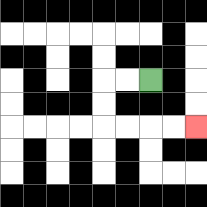{'start': '[6, 3]', 'end': '[8, 5]', 'path_directions': 'L,L,D,D,R,R,R,R', 'path_coordinates': '[[6, 3], [5, 3], [4, 3], [4, 4], [4, 5], [5, 5], [6, 5], [7, 5], [8, 5]]'}